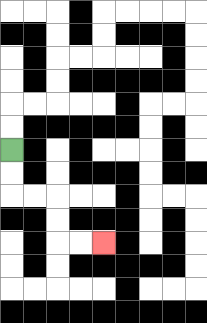{'start': '[0, 6]', 'end': '[4, 10]', 'path_directions': 'D,D,R,R,D,D,R,R', 'path_coordinates': '[[0, 6], [0, 7], [0, 8], [1, 8], [2, 8], [2, 9], [2, 10], [3, 10], [4, 10]]'}